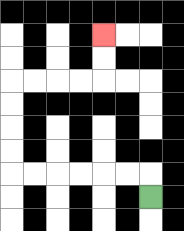{'start': '[6, 8]', 'end': '[4, 1]', 'path_directions': 'U,L,L,L,L,L,L,U,U,U,U,R,R,R,R,U,U', 'path_coordinates': '[[6, 8], [6, 7], [5, 7], [4, 7], [3, 7], [2, 7], [1, 7], [0, 7], [0, 6], [0, 5], [0, 4], [0, 3], [1, 3], [2, 3], [3, 3], [4, 3], [4, 2], [4, 1]]'}